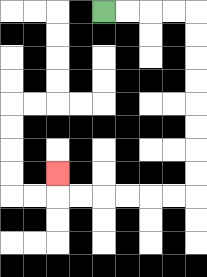{'start': '[4, 0]', 'end': '[2, 7]', 'path_directions': 'R,R,R,R,D,D,D,D,D,D,D,D,L,L,L,L,L,L,U', 'path_coordinates': '[[4, 0], [5, 0], [6, 0], [7, 0], [8, 0], [8, 1], [8, 2], [8, 3], [8, 4], [8, 5], [8, 6], [8, 7], [8, 8], [7, 8], [6, 8], [5, 8], [4, 8], [3, 8], [2, 8], [2, 7]]'}